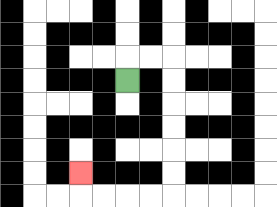{'start': '[5, 3]', 'end': '[3, 7]', 'path_directions': 'U,R,R,D,D,D,D,D,D,L,L,L,L,U', 'path_coordinates': '[[5, 3], [5, 2], [6, 2], [7, 2], [7, 3], [7, 4], [7, 5], [7, 6], [7, 7], [7, 8], [6, 8], [5, 8], [4, 8], [3, 8], [3, 7]]'}